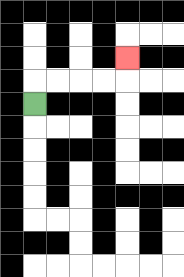{'start': '[1, 4]', 'end': '[5, 2]', 'path_directions': 'U,R,R,R,R,U', 'path_coordinates': '[[1, 4], [1, 3], [2, 3], [3, 3], [4, 3], [5, 3], [5, 2]]'}